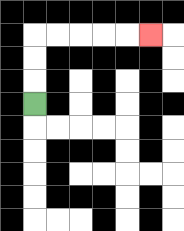{'start': '[1, 4]', 'end': '[6, 1]', 'path_directions': 'U,U,U,R,R,R,R,R', 'path_coordinates': '[[1, 4], [1, 3], [1, 2], [1, 1], [2, 1], [3, 1], [4, 1], [5, 1], [6, 1]]'}